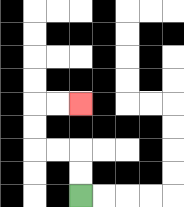{'start': '[3, 8]', 'end': '[3, 4]', 'path_directions': 'U,U,L,L,U,U,R,R', 'path_coordinates': '[[3, 8], [3, 7], [3, 6], [2, 6], [1, 6], [1, 5], [1, 4], [2, 4], [3, 4]]'}